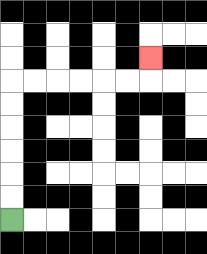{'start': '[0, 9]', 'end': '[6, 2]', 'path_directions': 'U,U,U,U,U,U,R,R,R,R,R,R,U', 'path_coordinates': '[[0, 9], [0, 8], [0, 7], [0, 6], [0, 5], [0, 4], [0, 3], [1, 3], [2, 3], [3, 3], [4, 3], [5, 3], [6, 3], [6, 2]]'}